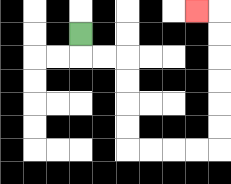{'start': '[3, 1]', 'end': '[8, 0]', 'path_directions': 'D,R,R,D,D,D,D,R,R,R,R,U,U,U,U,U,U,L', 'path_coordinates': '[[3, 1], [3, 2], [4, 2], [5, 2], [5, 3], [5, 4], [5, 5], [5, 6], [6, 6], [7, 6], [8, 6], [9, 6], [9, 5], [9, 4], [9, 3], [9, 2], [9, 1], [9, 0], [8, 0]]'}